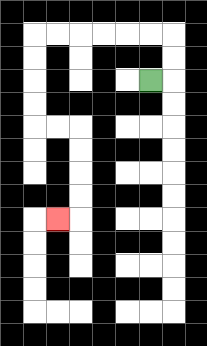{'start': '[6, 3]', 'end': '[2, 9]', 'path_directions': 'R,U,U,L,L,L,L,L,L,D,D,D,D,R,R,D,D,D,D,L', 'path_coordinates': '[[6, 3], [7, 3], [7, 2], [7, 1], [6, 1], [5, 1], [4, 1], [3, 1], [2, 1], [1, 1], [1, 2], [1, 3], [1, 4], [1, 5], [2, 5], [3, 5], [3, 6], [3, 7], [3, 8], [3, 9], [2, 9]]'}